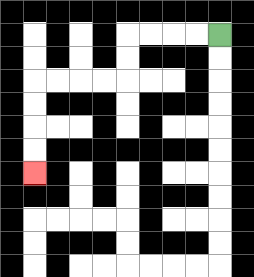{'start': '[9, 1]', 'end': '[1, 7]', 'path_directions': 'L,L,L,L,D,D,L,L,L,L,D,D,D,D', 'path_coordinates': '[[9, 1], [8, 1], [7, 1], [6, 1], [5, 1], [5, 2], [5, 3], [4, 3], [3, 3], [2, 3], [1, 3], [1, 4], [1, 5], [1, 6], [1, 7]]'}